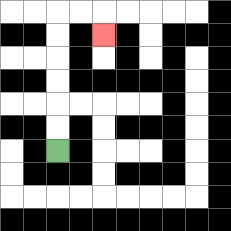{'start': '[2, 6]', 'end': '[4, 1]', 'path_directions': 'U,U,U,U,U,U,R,R,D', 'path_coordinates': '[[2, 6], [2, 5], [2, 4], [2, 3], [2, 2], [2, 1], [2, 0], [3, 0], [4, 0], [4, 1]]'}